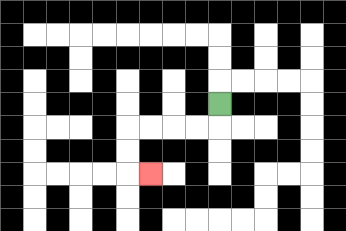{'start': '[9, 4]', 'end': '[6, 7]', 'path_directions': 'D,L,L,L,L,D,D,R', 'path_coordinates': '[[9, 4], [9, 5], [8, 5], [7, 5], [6, 5], [5, 5], [5, 6], [5, 7], [6, 7]]'}